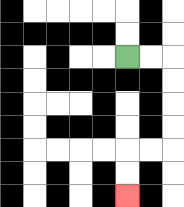{'start': '[5, 2]', 'end': '[5, 8]', 'path_directions': 'R,R,D,D,D,D,L,L,D,D', 'path_coordinates': '[[5, 2], [6, 2], [7, 2], [7, 3], [7, 4], [7, 5], [7, 6], [6, 6], [5, 6], [5, 7], [5, 8]]'}